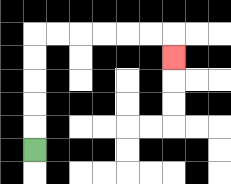{'start': '[1, 6]', 'end': '[7, 2]', 'path_directions': 'U,U,U,U,U,R,R,R,R,R,R,D', 'path_coordinates': '[[1, 6], [1, 5], [1, 4], [1, 3], [1, 2], [1, 1], [2, 1], [3, 1], [4, 1], [5, 1], [6, 1], [7, 1], [7, 2]]'}